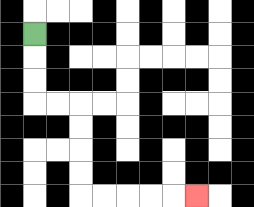{'start': '[1, 1]', 'end': '[8, 8]', 'path_directions': 'D,D,D,R,R,D,D,D,D,R,R,R,R,R', 'path_coordinates': '[[1, 1], [1, 2], [1, 3], [1, 4], [2, 4], [3, 4], [3, 5], [3, 6], [3, 7], [3, 8], [4, 8], [5, 8], [6, 8], [7, 8], [8, 8]]'}